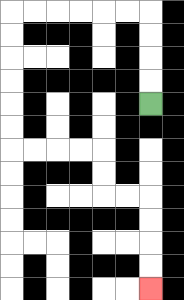{'start': '[6, 4]', 'end': '[6, 12]', 'path_directions': 'U,U,U,U,L,L,L,L,L,L,D,D,D,D,D,D,R,R,R,R,D,D,R,R,D,D,D,D', 'path_coordinates': '[[6, 4], [6, 3], [6, 2], [6, 1], [6, 0], [5, 0], [4, 0], [3, 0], [2, 0], [1, 0], [0, 0], [0, 1], [0, 2], [0, 3], [0, 4], [0, 5], [0, 6], [1, 6], [2, 6], [3, 6], [4, 6], [4, 7], [4, 8], [5, 8], [6, 8], [6, 9], [6, 10], [6, 11], [6, 12]]'}